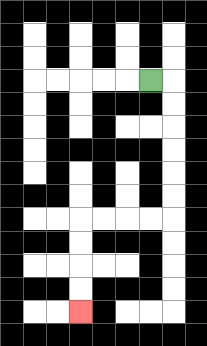{'start': '[6, 3]', 'end': '[3, 13]', 'path_directions': 'R,D,D,D,D,D,D,L,L,L,L,D,D,D,D', 'path_coordinates': '[[6, 3], [7, 3], [7, 4], [7, 5], [7, 6], [7, 7], [7, 8], [7, 9], [6, 9], [5, 9], [4, 9], [3, 9], [3, 10], [3, 11], [3, 12], [3, 13]]'}